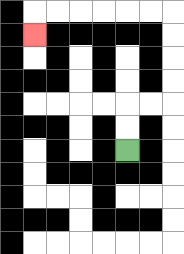{'start': '[5, 6]', 'end': '[1, 1]', 'path_directions': 'U,U,R,R,U,U,U,U,L,L,L,L,L,L,D', 'path_coordinates': '[[5, 6], [5, 5], [5, 4], [6, 4], [7, 4], [7, 3], [7, 2], [7, 1], [7, 0], [6, 0], [5, 0], [4, 0], [3, 0], [2, 0], [1, 0], [1, 1]]'}